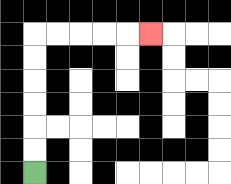{'start': '[1, 7]', 'end': '[6, 1]', 'path_directions': 'U,U,U,U,U,U,R,R,R,R,R', 'path_coordinates': '[[1, 7], [1, 6], [1, 5], [1, 4], [1, 3], [1, 2], [1, 1], [2, 1], [3, 1], [4, 1], [5, 1], [6, 1]]'}